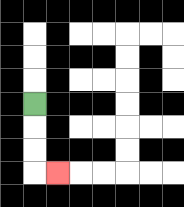{'start': '[1, 4]', 'end': '[2, 7]', 'path_directions': 'D,D,D,R', 'path_coordinates': '[[1, 4], [1, 5], [1, 6], [1, 7], [2, 7]]'}